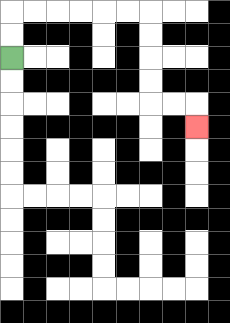{'start': '[0, 2]', 'end': '[8, 5]', 'path_directions': 'U,U,R,R,R,R,R,R,D,D,D,D,R,R,D', 'path_coordinates': '[[0, 2], [0, 1], [0, 0], [1, 0], [2, 0], [3, 0], [4, 0], [5, 0], [6, 0], [6, 1], [6, 2], [6, 3], [6, 4], [7, 4], [8, 4], [8, 5]]'}